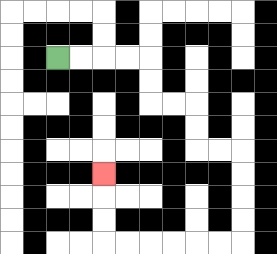{'start': '[2, 2]', 'end': '[4, 7]', 'path_directions': 'R,R,R,R,D,D,R,R,D,D,R,R,D,D,D,D,L,L,L,L,L,L,U,U,U', 'path_coordinates': '[[2, 2], [3, 2], [4, 2], [5, 2], [6, 2], [6, 3], [6, 4], [7, 4], [8, 4], [8, 5], [8, 6], [9, 6], [10, 6], [10, 7], [10, 8], [10, 9], [10, 10], [9, 10], [8, 10], [7, 10], [6, 10], [5, 10], [4, 10], [4, 9], [4, 8], [4, 7]]'}